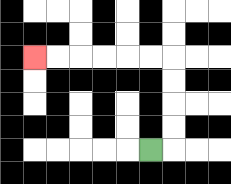{'start': '[6, 6]', 'end': '[1, 2]', 'path_directions': 'R,U,U,U,U,L,L,L,L,L,L', 'path_coordinates': '[[6, 6], [7, 6], [7, 5], [7, 4], [7, 3], [7, 2], [6, 2], [5, 2], [4, 2], [3, 2], [2, 2], [1, 2]]'}